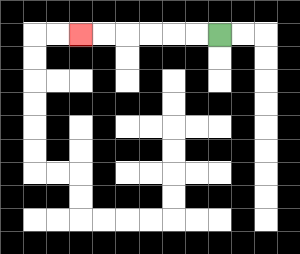{'start': '[9, 1]', 'end': '[3, 1]', 'path_directions': 'L,L,L,L,L,L', 'path_coordinates': '[[9, 1], [8, 1], [7, 1], [6, 1], [5, 1], [4, 1], [3, 1]]'}